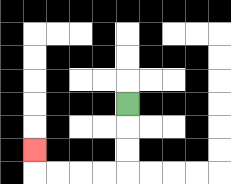{'start': '[5, 4]', 'end': '[1, 6]', 'path_directions': 'D,D,D,L,L,L,L,U', 'path_coordinates': '[[5, 4], [5, 5], [5, 6], [5, 7], [4, 7], [3, 7], [2, 7], [1, 7], [1, 6]]'}